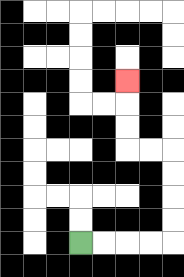{'start': '[3, 10]', 'end': '[5, 3]', 'path_directions': 'R,R,R,R,U,U,U,U,L,L,U,U,U', 'path_coordinates': '[[3, 10], [4, 10], [5, 10], [6, 10], [7, 10], [7, 9], [7, 8], [7, 7], [7, 6], [6, 6], [5, 6], [5, 5], [5, 4], [5, 3]]'}